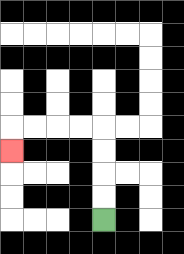{'start': '[4, 9]', 'end': '[0, 6]', 'path_directions': 'U,U,U,U,L,L,L,L,D', 'path_coordinates': '[[4, 9], [4, 8], [4, 7], [4, 6], [4, 5], [3, 5], [2, 5], [1, 5], [0, 5], [0, 6]]'}